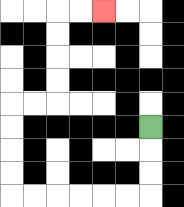{'start': '[6, 5]', 'end': '[4, 0]', 'path_directions': 'D,D,D,L,L,L,L,L,L,U,U,U,U,R,R,U,U,U,U,R,R', 'path_coordinates': '[[6, 5], [6, 6], [6, 7], [6, 8], [5, 8], [4, 8], [3, 8], [2, 8], [1, 8], [0, 8], [0, 7], [0, 6], [0, 5], [0, 4], [1, 4], [2, 4], [2, 3], [2, 2], [2, 1], [2, 0], [3, 0], [4, 0]]'}